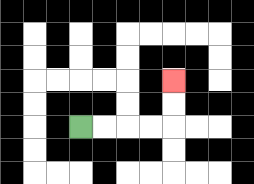{'start': '[3, 5]', 'end': '[7, 3]', 'path_directions': 'R,R,R,R,U,U', 'path_coordinates': '[[3, 5], [4, 5], [5, 5], [6, 5], [7, 5], [7, 4], [7, 3]]'}